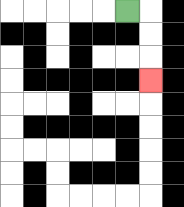{'start': '[5, 0]', 'end': '[6, 3]', 'path_directions': 'R,D,D,D', 'path_coordinates': '[[5, 0], [6, 0], [6, 1], [6, 2], [6, 3]]'}